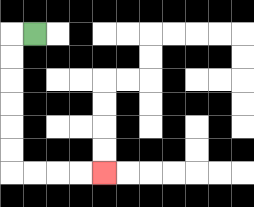{'start': '[1, 1]', 'end': '[4, 7]', 'path_directions': 'L,D,D,D,D,D,D,R,R,R,R', 'path_coordinates': '[[1, 1], [0, 1], [0, 2], [0, 3], [0, 4], [0, 5], [0, 6], [0, 7], [1, 7], [2, 7], [3, 7], [4, 7]]'}